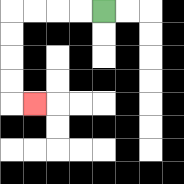{'start': '[4, 0]', 'end': '[1, 4]', 'path_directions': 'L,L,L,L,D,D,D,D,R', 'path_coordinates': '[[4, 0], [3, 0], [2, 0], [1, 0], [0, 0], [0, 1], [0, 2], [0, 3], [0, 4], [1, 4]]'}